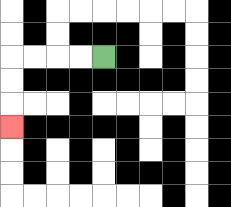{'start': '[4, 2]', 'end': '[0, 5]', 'path_directions': 'L,L,L,L,D,D,D', 'path_coordinates': '[[4, 2], [3, 2], [2, 2], [1, 2], [0, 2], [0, 3], [0, 4], [0, 5]]'}